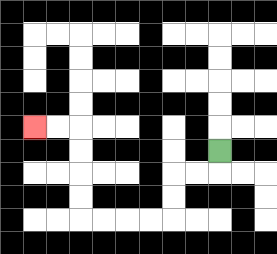{'start': '[9, 6]', 'end': '[1, 5]', 'path_directions': 'D,L,L,D,D,L,L,L,L,U,U,U,U,L,L', 'path_coordinates': '[[9, 6], [9, 7], [8, 7], [7, 7], [7, 8], [7, 9], [6, 9], [5, 9], [4, 9], [3, 9], [3, 8], [3, 7], [3, 6], [3, 5], [2, 5], [1, 5]]'}